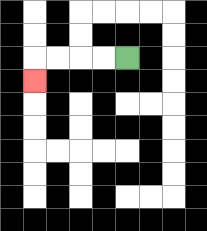{'start': '[5, 2]', 'end': '[1, 3]', 'path_directions': 'L,L,L,L,D', 'path_coordinates': '[[5, 2], [4, 2], [3, 2], [2, 2], [1, 2], [1, 3]]'}